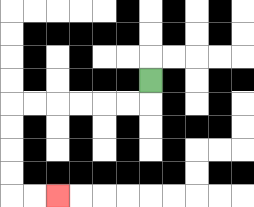{'start': '[6, 3]', 'end': '[2, 8]', 'path_directions': 'D,L,L,L,L,L,L,D,D,D,D,R,R', 'path_coordinates': '[[6, 3], [6, 4], [5, 4], [4, 4], [3, 4], [2, 4], [1, 4], [0, 4], [0, 5], [0, 6], [0, 7], [0, 8], [1, 8], [2, 8]]'}